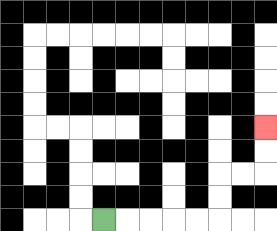{'start': '[4, 9]', 'end': '[11, 5]', 'path_directions': 'R,R,R,R,R,U,U,R,R,U,U', 'path_coordinates': '[[4, 9], [5, 9], [6, 9], [7, 9], [8, 9], [9, 9], [9, 8], [9, 7], [10, 7], [11, 7], [11, 6], [11, 5]]'}